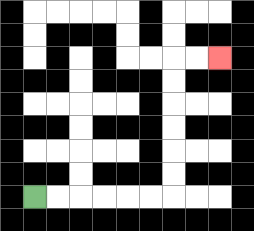{'start': '[1, 8]', 'end': '[9, 2]', 'path_directions': 'R,R,R,R,R,R,U,U,U,U,U,U,R,R', 'path_coordinates': '[[1, 8], [2, 8], [3, 8], [4, 8], [5, 8], [6, 8], [7, 8], [7, 7], [7, 6], [7, 5], [7, 4], [7, 3], [7, 2], [8, 2], [9, 2]]'}